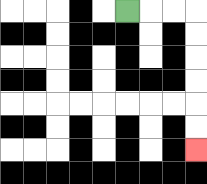{'start': '[5, 0]', 'end': '[8, 6]', 'path_directions': 'R,R,R,D,D,D,D,D,D', 'path_coordinates': '[[5, 0], [6, 0], [7, 0], [8, 0], [8, 1], [8, 2], [8, 3], [8, 4], [8, 5], [8, 6]]'}